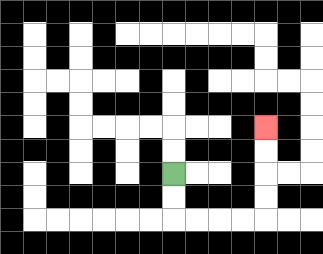{'start': '[7, 7]', 'end': '[11, 5]', 'path_directions': 'D,D,R,R,R,R,U,U,U,U', 'path_coordinates': '[[7, 7], [7, 8], [7, 9], [8, 9], [9, 9], [10, 9], [11, 9], [11, 8], [11, 7], [11, 6], [11, 5]]'}